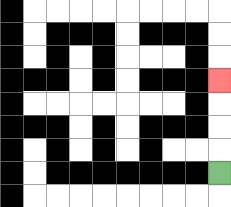{'start': '[9, 7]', 'end': '[9, 3]', 'path_directions': 'U,U,U,U', 'path_coordinates': '[[9, 7], [9, 6], [9, 5], [9, 4], [9, 3]]'}